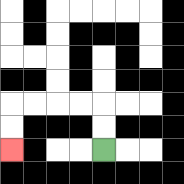{'start': '[4, 6]', 'end': '[0, 6]', 'path_directions': 'U,U,L,L,L,L,D,D', 'path_coordinates': '[[4, 6], [4, 5], [4, 4], [3, 4], [2, 4], [1, 4], [0, 4], [0, 5], [0, 6]]'}